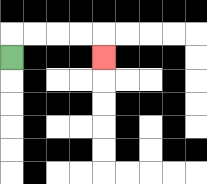{'start': '[0, 2]', 'end': '[4, 2]', 'path_directions': 'U,R,R,R,R,D', 'path_coordinates': '[[0, 2], [0, 1], [1, 1], [2, 1], [3, 1], [4, 1], [4, 2]]'}